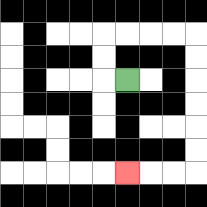{'start': '[5, 3]', 'end': '[5, 7]', 'path_directions': 'L,U,U,R,R,R,R,D,D,D,D,D,D,L,L,L', 'path_coordinates': '[[5, 3], [4, 3], [4, 2], [4, 1], [5, 1], [6, 1], [7, 1], [8, 1], [8, 2], [8, 3], [8, 4], [8, 5], [8, 6], [8, 7], [7, 7], [6, 7], [5, 7]]'}